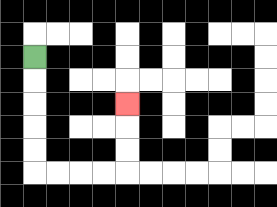{'start': '[1, 2]', 'end': '[5, 4]', 'path_directions': 'D,D,D,D,D,R,R,R,R,U,U,U', 'path_coordinates': '[[1, 2], [1, 3], [1, 4], [1, 5], [1, 6], [1, 7], [2, 7], [3, 7], [4, 7], [5, 7], [5, 6], [5, 5], [5, 4]]'}